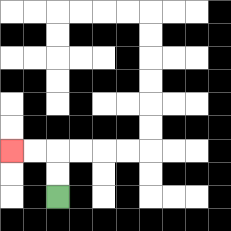{'start': '[2, 8]', 'end': '[0, 6]', 'path_directions': 'U,U,L,L', 'path_coordinates': '[[2, 8], [2, 7], [2, 6], [1, 6], [0, 6]]'}